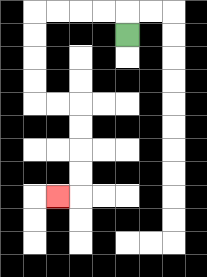{'start': '[5, 1]', 'end': '[2, 8]', 'path_directions': 'U,L,L,L,L,D,D,D,D,R,R,D,D,D,D,L', 'path_coordinates': '[[5, 1], [5, 0], [4, 0], [3, 0], [2, 0], [1, 0], [1, 1], [1, 2], [1, 3], [1, 4], [2, 4], [3, 4], [3, 5], [3, 6], [3, 7], [3, 8], [2, 8]]'}